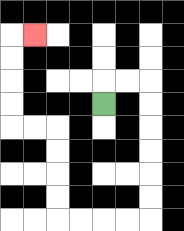{'start': '[4, 4]', 'end': '[1, 1]', 'path_directions': 'U,R,R,D,D,D,D,D,D,L,L,L,L,U,U,U,U,L,L,U,U,U,U,R', 'path_coordinates': '[[4, 4], [4, 3], [5, 3], [6, 3], [6, 4], [6, 5], [6, 6], [6, 7], [6, 8], [6, 9], [5, 9], [4, 9], [3, 9], [2, 9], [2, 8], [2, 7], [2, 6], [2, 5], [1, 5], [0, 5], [0, 4], [0, 3], [0, 2], [0, 1], [1, 1]]'}